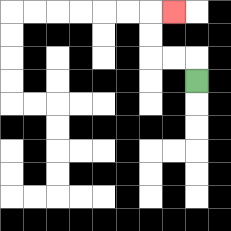{'start': '[8, 3]', 'end': '[7, 0]', 'path_directions': 'U,L,L,U,U,R', 'path_coordinates': '[[8, 3], [8, 2], [7, 2], [6, 2], [6, 1], [6, 0], [7, 0]]'}